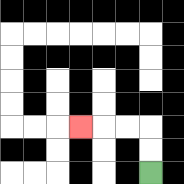{'start': '[6, 7]', 'end': '[3, 5]', 'path_directions': 'U,U,L,L,L', 'path_coordinates': '[[6, 7], [6, 6], [6, 5], [5, 5], [4, 5], [3, 5]]'}